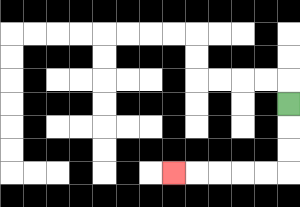{'start': '[12, 4]', 'end': '[7, 7]', 'path_directions': 'D,D,D,L,L,L,L,L', 'path_coordinates': '[[12, 4], [12, 5], [12, 6], [12, 7], [11, 7], [10, 7], [9, 7], [8, 7], [7, 7]]'}